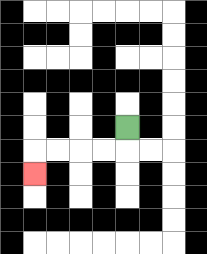{'start': '[5, 5]', 'end': '[1, 7]', 'path_directions': 'D,L,L,L,L,D', 'path_coordinates': '[[5, 5], [5, 6], [4, 6], [3, 6], [2, 6], [1, 6], [1, 7]]'}